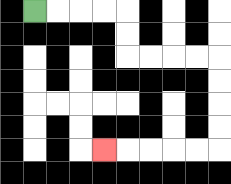{'start': '[1, 0]', 'end': '[4, 6]', 'path_directions': 'R,R,R,R,D,D,R,R,R,R,D,D,D,D,L,L,L,L,L', 'path_coordinates': '[[1, 0], [2, 0], [3, 0], [4, 0], [5, 0], [5, 1], [5, 2], [6, 2], [7, 2], [8, 2], [9, 2], [9, 3], [9, 4], [9, 5], [9, 6], [8, 6], [7, 6], [6, 6], [5, 6], [4, 6]]'}